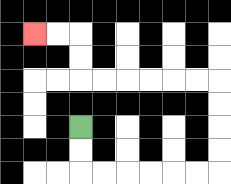{'start': '[3, 5]', 'end': '[1, 1]', 'path_directions': 'D,D,R,R,R,R,R,R,U,U,U,U,L,L,L,L,L,L,U,U,L,L', 'path_coordinates': '[[3, 5], [3, 6], [3, 7], [4, 7], [5, 7], [6, 7], [7, 7], [8, 7], [9, 7], [9, 6], [9, 5], [9, 4], [9, 3], [8, 3], [7, 3], [6, 3], [5, 3], [4, 3], [3, 3], [3, 2], [3, 1], [2, 1], [1, 1]]'}